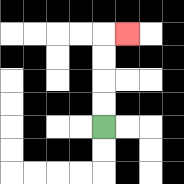{'start': '[4, 5]', 'end': '[5, 1]', 'path_directions': 'U,U,U,U,R', 'path_coordinates': '[[4, 5], [4, 4], [4, 3], [4, 2], [4, 1], [5, 1]]'}